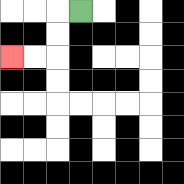{'start': '[3, 0]', 'end': '[0, 2]', 'path_directions': 'L,D,D,L,L', 'path_coordinates': '[[3, 0], [2, 0], [2, 1], [2, 2], [1, 2], [0, 2]]'}